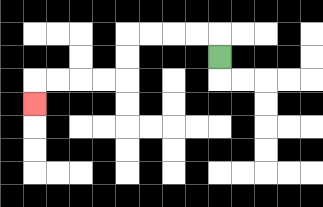{'start': '[9, 2]', 'end': '[1, 4]', 'path_directions': 'U,L,L,L,L,D,D,L,L,L,L,D', 'path_coordinates': '[[9, 2], [9, 1], [8, 1], [7, 1], [6, 1], [5, 1], [5, 2], [5, 3], [4, 3], [3, 3], [2, 3], [1, 3], [1, 4]]'}